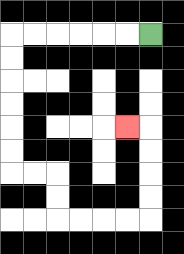{'start': '[6, 1]', 'end': '[5, 5]', 'path_directions': 'L,L,L,L,L,L,D,D,D,D,D,D,R,R,D,D,R,R,R,R,U,U,U,U,L', 'path_coordinates': '[[6, 1], [5, 1], [4, 1], [3, 1], [2, 1], [1, 1], [0, 1], [0, 2], [0, 3], [0, 4], [0, 5], [0, 6], [0, 7], [1, 7], [2, 7], [2, 8], [2, 9], [3, 9], [4, 9], [5, 9], [6, 9], [6, 8], [6, 7], [6, 6], [6, 5], [5, 5]]'}